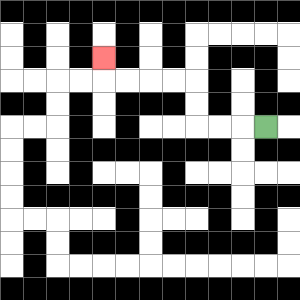{'start': '[11, 5]', 'end': '[4, 2]', 'path_directions': 'L,L,L,U,U,L,L,L,L,U', 'path_coordinates': '[[11, 5], [10, 5], [9, 5], [8, 5], [8, 4], [8, 3], [7, 3], [6, 3], [5, 3], [4, 3], [4, 2]]'}